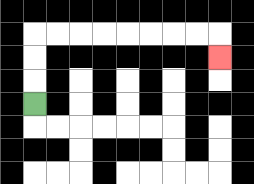{'start': '[1, 4]', 'end': '[9, 2]', 'path_directions': 'U,U,U,R,R,R,R,R,R,R,R,D', 'path_coordinates': '[[1, 4], [1, 3], [1, 2], [1, 1], [2, 1], [3, 1], [4, 1], [5, 1], [6, 1], [7, 1], [8, 1], [9, 1], [9, 2]]'}